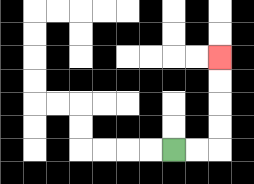{'start': '[7, 6]', 'end': '[9, 2]', 'path_directions': 'R,R,U,U,U,U', 'path_coordinates': '[[7, 6], [8, 6], [9, 6], [9, 5], [9, 4], [9, 3], [9, 2]]'}